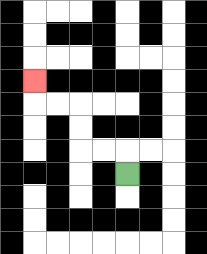{'start': '[5, 7]', 'end': '[1, 3]', 'path_directions': 'U,L,L,U,U,L,L,U', 'path_coordinates': '[[5, 7], [5, 6], [4, 6], [3, 6], [3, 5], [3, 4], [2, 4], [1, 4], [1, 3]]'}